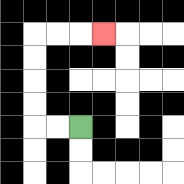{'start': '[3, 5]', 'end': '[4, 1]', 'path_directions': 'L,L,U,U,U,U,R,R,R', 'path_coordinates': '[[3, 5], [2, 5], [1, 5], [1, 4], [1, 3], [1, 2], [1, 1], [2, 1], [3, 1], [4, 1]]'}